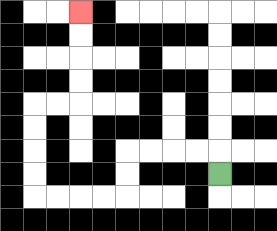{'start': '[9, 7]', 'end': '[3, 0]', 'path_directions': 'U,L,L,L,L,D,D,L,L,L,L,U,U,U,U,R,R,U,U,U,U', 'path_coordinates': '[[9, 7], [9, 6], [8, 6], [7, 6], [6, 6], [5, 6], [5, 7], [5, 8], [4, 8], [3, 8], [2, 8], [1, 8], [1, 7], [1, 6], [1, 5], [1, 4], [2, 4], [3, 4], [3, 3], [3, 2], [3, 1], [3, 0]]'}